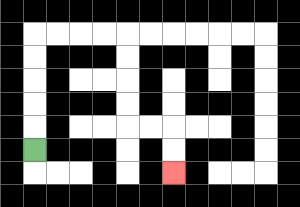{'start': '[1, 6]', 'end': '[7, 7]', 'path_directions': 'U,U,U,U,U,R,R,R,R,D,D,D,D,R,R,D,D', 'path_coordinates': '[[1, 6], [1, 5], [1, 4], [1, 3], [1, 2], [1, 1], [2, 1], [3, 1], [4, 1], [5, 1], [5, 2], [5, 3], [5, 4], [5, 5], [6, 5], [7, 5], [7, 6], [7, 7]]'}